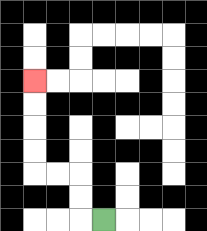{'start': '[4, 9]', 'end': '[1, 3]', 'path_directions': 'L,U,U,L,L,U,U,U,U', 'path_coordinates': '[[4, 9], [3, 9], [3, 8], [3, 7], [2, 7], [1, 7], [1, 6], [1, 5], [1, 4], [1, 3]]'}